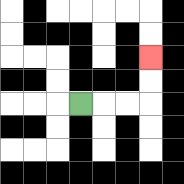{'start': '[3, 4]', 'end': '[6, 2]', 'path_directions': 'R,R,R,U,U', 'path_coordinates': '[[3, 4], [4, 4], [5, 4], [6, 4], [6, 3], [6, 2]]'}